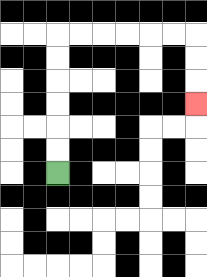{'start': '[2, 7]', 'end': '[8, 4]', 'path_directions': 'U,U,U,U,U,U,R,R,R,R,R,R,D,D,D', 'path_coordinates': '[[2, 7], [2, 6], [2, 5], [2, 4], [2, 3], [2, 2], [2, 1], [3, 1], [4, 1], [5, 1], [6, 1], [7, 1], [8, 1], [8, 2], [8, 3], [8, 4]]'}